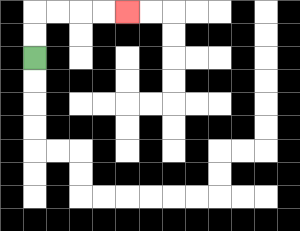{'start': '[1, 2]', 'end': '[5, 0]', 'path_directions': 'U,U,R,R,R,R', 'path_coordinates': '[[1, 2], [1, 1], [1, 0], [2, 0], [3, 0], [4, 0], [5, 0]]'}